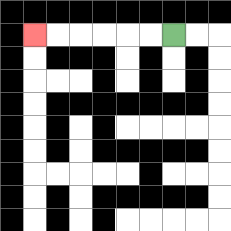{'start': '[7, 1]', 'end': '[1, 1]', 'path_directions': 'L,L,L,L,L,L', 'path_coordinates': '[[7, 1], [6, 1], [5, 1], [4, 1], [3, 1], [2, 1], [1, 1]]'}